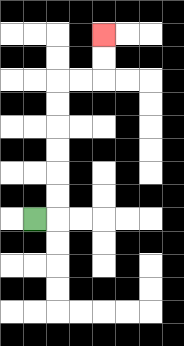{'start': '[1, 9]', 'end': '[4, 1]', 'path_directions': 'R,U,U,U,U,U,U,R,R,U,U', 'path_coordinates': '[[1, 9], [2, 9], [2, 8], [2, 7], [2, 6], [2, 5], [2, 4], [2, 3], [3, 3], [4, 3], [4, 2], [4, 1]]'}